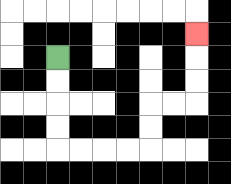{'start': '[2, 2]', 'end': '[8, 1]', 'path_directions': 'D,D,D,D,R,R,R,R,U,U,R,R,U,U,U', 'path_coordinates': '[[2, 2], [2, 3], [2, 4], [2, 5], [2, 6], [3, 6], [4, 6], [5, 6], [6, 6], [6, 5], [6, 4], [7, 4], [8, 4], [8, 3], [8, 2], [8, 1]]'}